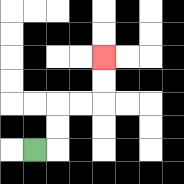{'start': '[1, 6]', 'end': '[4, 2]', 'path_directions': 'R,U,U,R,R,U,U', 'path_coordinates': '[[1, 6], [2, 6], [2, 5], [2, 4], [3, 4], [4, 4], [4, 3], [4, 2]]'}